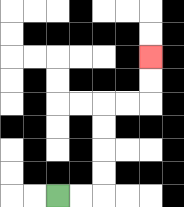{'start': '[2, 8]', 'end': '[6, 2]', 'path_directions': 'R,R,U,U,U,U,R,R,U,U', 'path_coordinates': '[[2, 8], [3, 8], [4, 8], [4, 7], [4, 6], [4, 5], [4, 4], [5, 4], [6, 4], [6, 3], [6, 2]]'}